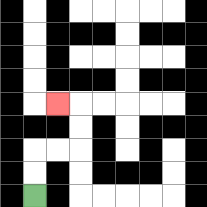{'start': '[1, 8]', 'end': '[2, 4]', 'path_directions': 'U,U,R,R,U,U,L', 'path_coordinates': '[[1, 8], [1, 7], [1, 6], [2, 6], [3, 6], [3, 5], [3, 4], [2, 4]]'}